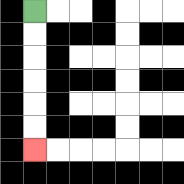{'start': '[1, 0]', 'end': '[1, 6]', 'path_directions': 'D,D,D,D,D,D', 'path_coordinates': '[[1, 0], [1, 1], [1, 2], [1, 3], [1, 4], [1, 5], [1, 6]]'}